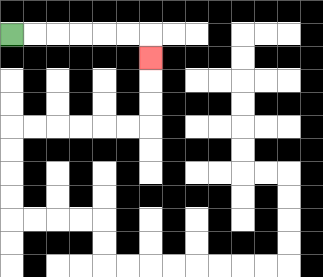{'start': '[0, 1]', 'end': '[6, 2]', 'path_directions': 'R,R,R,R,R,R,D', 'path_coordinates': '[[0, 1], [1, 1], [2, 1], [3, 1], [4, 1], [5, 1], [6, 1], [6, 2]]'}